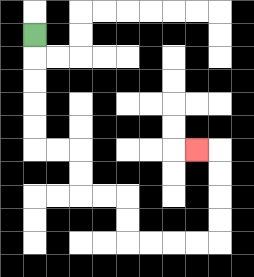{'start': '[1, 1]', 'end': '[8, 6]', 'path_directions': 'D,D,D,D,D,R,R,D,D,R,R,D,D,R,R,R,R,U,U,U,U,L', 'path_coordinates': '[[1, 1], [1, 2], [1, 3], [1, 4], [1, 5], [1, 6], [2, 6], [3, 6], [3, 7], [3, 8], [4, 8], [5, 8], [5, 9], [5, 10], [6, 10], [7, 10], [8, 10], [9, 10], [9, 9], [9, 8], [9, 7], [9, 6], [8, 6]]'}